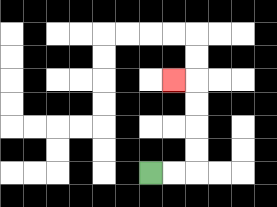{'start': '[6, 7]', 'end': '[7, 3]', 'path_directions': 'R,R,U,U,U,U,L', 'path_coordinates': '[[6, 7], [7, 7], [8, 7], [8, 6], [8, 5], [8, 4], [8, 3], [7, 3]]'}